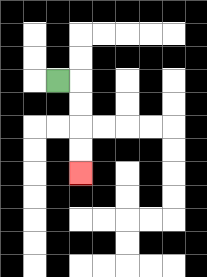{'start': '[2, 3]', 'end': '[3, 7]', 'path_directions': 'R,D,D,D,D', 'path_coordinates': '[[2, 3], [3, 3], [3, 4], [3, 5], [3, 6], [3, 7]]'}